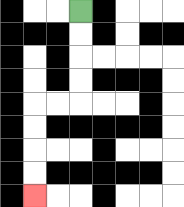{'start': '[3, 0]', 'end': '[1, 8]', 'path_directions': 'D,D,D,D,L,L,D,D,D,D', 'path_coordinates': '[[3, 0], [3, 1], [3, 2], [3, 3], [3, 4], [2, 4], [1, 4], [1, 5], [1, 6], [1, 7], [1, 8]]'}